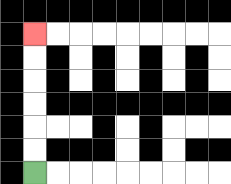{'start': '[1, 7]', 'end': '[1, 1]', 'path_directions': 'U,U,U,U,U,U', 'path_coordinates': '[[1, 7], [1, 6], [1, 5], [1, 4], [1, 3], [1, 2], [1, 1]]'}